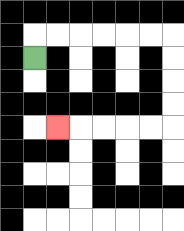{'start': '[1, 2]', 'end': '[2, 5]', 'path_directions': 'U,R,R,R,R,R,R,D,D,D,D,L,L,L,L,L', 'path_coordinates': '[[1, 2], [1, 1], [2, 1], [3, 1], [4, 1], [5, 1], [6, 1], [7, 1], [7, 2], [7, 3], [7, 4], [7, 5], [6, 5], [5, 5], [4, 5], [3, 5], [2, 5]]'}